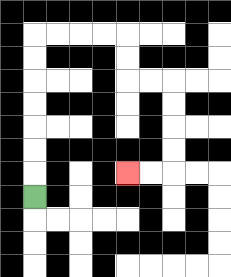{'start': '[1, 8]', 'end': '[5, 7]', 'path_directions': 'U,U,U,U,U,U,U,R,R,R,R,D,D,R,R,D,D,D,D,L,L', 'path_coordinates': '[[1, 8], [1, 7], [1, 6], [1, 5], [1, 4], [1, 3], [1, 2], [1, 1], [2, 1], [3, 1], [4, 1], [5, 1], [5, 2], [5, 3], [6, 3], [7, 3], [7, 4], [7, 5], [7, 6], [7, 7], [6, 7], [5, 7]]'}